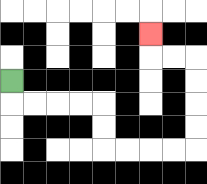{'start': '[0, 3]', 'end': '[6, 1]', 'path_directions': 'D,R,R,R,R,D,D,R,R,R,R,U,U,U,U,L,L,U', 'path_coordinates': '[[0, 3], [0, 4], [1, 4], [2, 4], [3, 4], [4, 4], [4, 5], [4, 6], [5, 6], [6, 6], [7, 6], [8, 6], [8, 5], [8, 4], [8, 3], [8, 2], [7, 2], [6, 2], [6, 1]]'}